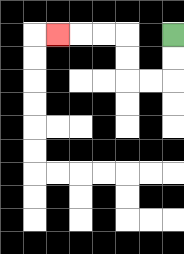{'start': '[7, 1]', 'end': '[2, 1]', 'path_directions': 'D,D,L,L,U,U,L,L,L', 'path_coordinates': '[[7, 1], [7, 2], [7, 3], [6, 3], [5, 3], [5, 2], [5, 1], [4, 1], [3, 1], [2, 1]]'}